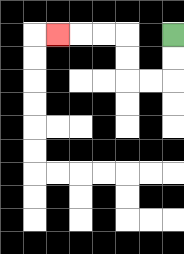{'start': '[7, 1]', 'end': '[2, 1]', 'path_directions': 'D,D,L,L,U,U,L,L,L', 'path_coordinates': '[[7, 1], [7, 2], [7, 3], [6, 3], [5, 3], [5, 2], [5, 1], [4, 1], [3, 1], [2, 1]]'}